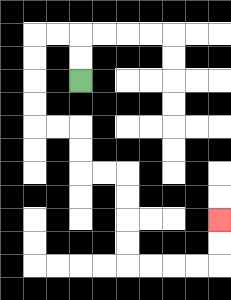{'start': '[3, 3]', 'end': '[9, 9]', 'path_directions': 'U,U,L,L,D,D,D,D,R,R,D,D,R,R,D,D,D,D,R,R,R,R,U,U', 'path_coordinates': '[[3, 3], [3, 2], [3, 1], [2, 1], [1, 1], [1, 2], [1, 3], [1, 4], [1, 5], [2, 5], [3, 5], [3, 6], [3, 7], [4, 7], [5, 7], [5, 8], [5, 9], [5, 10], [5, 11], [6, 11], [7, 11], [8, 11], [9, 11], [9, 10], [9, 9]]'}